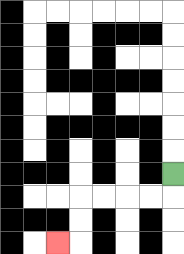{'start': '[7, 7]', 'end': '[2, 10]', 'path_directions': 'D,L,L,L,L,D,D,L', 'path_coordinates': '[[7, 7], [7, 8], [6, 8], [5, 8], [4, 8], [3, 8], [3, 9], [3, 10], [2, 10]]'}